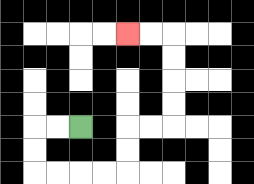{'start': '[3, 5]', 'end': '[5, 1]', 'path_directions': 'L,L,D,D,R,R,R,R,U,U,R,R,U,U,U,U,L,L', 'path_coordinates': '[[3, 5], [2, 5], [1, 5], [1, 6], [1, 7], [2, 7], [3, 7], [4, 7], [5, 7], [5, 6], [5, 5], [6, 5], [7, 5], [7, 4], [7, 3], [7, 2], [7, 1], [6, 1], [5, 1]]'}